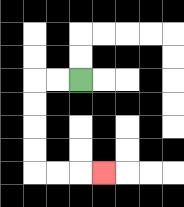{'start': '[3, 3]', 'end': '[4, 7]', 'path_directions': 'L,L,D,D,D,D,R,R,R', 'path_coordinates': '[[3, 3], [2, 3], [1, 3], [1, 4], [1, 5], [1, 6], [1, 7], [2, 7], [3, 7], [4, 7]]'}